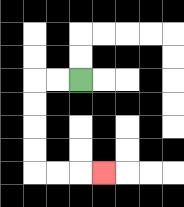{'start': '[3, 3]', 'end': '[4, 7]', 'path_directions': 'L,L,D,D,D,D,R,R,R', 'path_coordinates': '[[3, 3], [2, 3], [1, 3], [1, 4], [1, 5], [1, 6], [1, 7], [2, 7], [3, 7], [4, 7]]'}